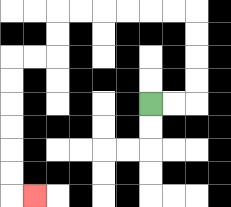{'start': '[6, 4]', 'end': '[1, 8]', 'path_directions': 'R,R,U,U,U,U,L,L,L,L,L,L,D,D,L,L,D,D,D,D,D,D,R', 'path_coordinates': '[[6, 4], [7, 4], [8, 4], [8, 3], [8, 2], [8, 1], [8, 0], [7, 0], [6, 0], [5, 0], [4, 0], [3, 0], [2, 0], [2, 1], [2, 2], [1, 2], [0, 2], [0, 3], [0, 4], [0, 5], [0, 6], [0, 7], [0, 8], [1, 8]]'}